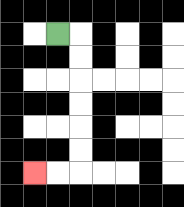{'start': '[2, 1]', 'end': '[1, 7]', 'path_directions': 'R,D,D,D,D,D,D,L,L', 'path_coordinates': '[[2, 1], [3, 1], [3, 2], [3, 3], [3, 4], [3, 5], [3, 6], [3, 7], [2, 7], [1, 7]]'}